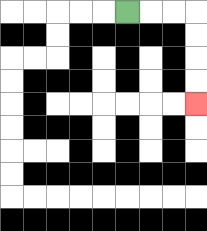{'start': '[5, 0]', 'end': '[8, 4]', 'path_directions': 'R,R,R,D,D,D,D', 'path_coordinates': '[[5, 0], [6, 0], [7, 0], [8, 0], [8, 1], [8, 2], [8, 3], [8, 4]]'}